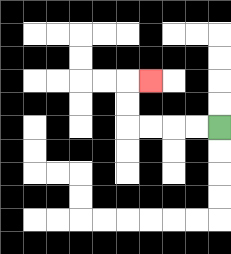{'start': '[9, 5]', 'end': '[6, 3]', 'path_directions': 'L,L,L,L,U,U,R', 'path_coordinates': '[[9, 5], [8, 5], [7, 5], [6, 5], [5, 5], [5, 4], [5, 3], [6, 3]]'}